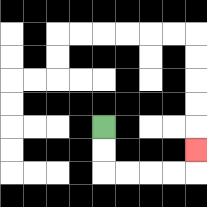{'start': '[4, 5]', 'end': '[8, 6]', 'path_directions': 'D,D,R,R,R,R,U', 'path_coordinates': '[[4, 5], [4, 6], [4, 7], [5, 7], [6, 7], [7, 7], [8, 7], [8, 6]]'}